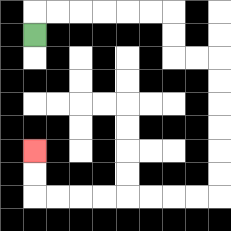{'start': '[1, 1]', 'end': '[1, 6]', 'path_directions': 'U,R,R,R,R,R,R,D,D,R,R,D,D,D,D,D,D,L,L,L,L,L,L,L,L,U,U', 'path_coordinates': '[[1, 1], [1, 0], [2, 0], [3, 0], [4, 0], [5, 0], [6, 0], [7, 0], [7, 1], [7, 2], [8, 2], [9, 2], [9, 3], [9, 4], [9, 5], [9, 6], [9, 7], [9, 8], [8, 8], [7, 8], [6, 8], [5, 8], [4, 8], [3, 8], [2, 8], [1, 8], [1, 7], [1, 6]]'}